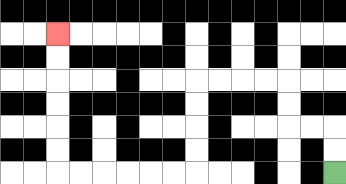{'start': '[14, 7]', 'end': '[2, 1]', 'path_directions': 'U,U,L,L,U,U,L,L,L,L,D,D,D,D,L,L,L,L,L,L,U,U,U,U,U,U', 'path_coordinates': '[[14, 7], [14, 6], [14, 5], [13, 5], [12, 5], [12, 4], [12, 3], [11, 3], [10, 3], [9, 3], [8, 3], [8, 4], [8, 5], [8, 6], [8, 7], [7, 7], [6, 7], [5, 7], [4, 7], [3, 7], [2, 7], [2, 6], [2, 5], [2, 4], [2, 3], [2, 2], [2, 1]]'}